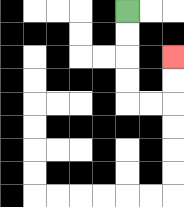{'start': '[5, 0]', 'end': '[7, 2]', 'path_directions': 'D,D,D,D,R,R,U,U', 'path_coordinates': '[[5, 0], [5, 1], [5, 2], [5, 3], [5, 4], [6, 4], [7, 4], [7, 3], [7, 2]]'}